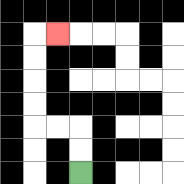{'start': '[3, 7]', 'end': '[2, 1]', 'path_directions': 'U,U,L,L,U,U,U,U,R', 'path_coordinates': '[[3, 7], [3, 6], [3, 5], [2, 5], [1, 5], [1, 4], [1, 3], [1, 2], [1, 1], [2, 1]]'}